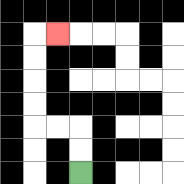{'start': '[3, 7]', 'end': '[2, 1]', 'path_directions': 'U,U,L,L,U,U,U,U,R', 'path_coordinates': '[[3, 7], [3, 6], [3, 5], [2, 5], [1, 5], [1, 4], [1, 3], [1, 2], [1, 1], [2, 1]]'}